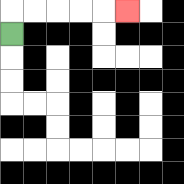{'start': '[0, 1]', 'end': '[5, 0]', 'path_directions': 'U,R,R,R,R,R', 'path_coordinates': '[[0, 1], [0, 0], [1, 0], [2, 0], [3, 0], [4, 0], [5, 0]]'}